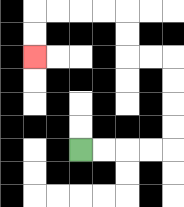{'start': '[3, 6]', 'end': '[1, 2]', 'path_directions': 'R,R,R,R,U,U,U,U,L,L,U,U,L,L,L,L,D,D', 'path_coordinates': '[[3, 6], [4, 6], [5, 6], [6, 6], [7, 6], [7, 5], [7, 4], [7, 3], [7, 2], [6, 2], [5, 2], [5, 1], [5, 0], [4, 0], [3, 0], [2, 0], [1, 0], [1, 1], [1, 2]]'}